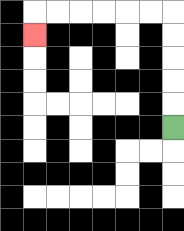{'start': '[7, 5]', 'end': '[1, 1]', 'path_directions': 'U,U,U,U,U,L,L,L,L,L,L,D', 'path_coordinates': '[[7, 5], [7, 4], [7, 3], [7, 2], [7, 1], [7, 0], [6, 0], [5, 0], [4, 0], [3, 0], [2, 0], [1, 0], [1, 1]]'}